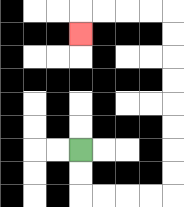{'start': '[3, 6]', 'end': '[3, 1]', 'path_directions': 'D,D,R,R,R,R,U,U,U,U,U,U,U,U,L,L,L,L,D', 'path_coordinates': '[[3, 6], [3, 7], [3, 8], [4, 8], [5, 8], [6, 8], [7, 8], [7, 7], [7, 6], [7, 5], [7, 4], [7, 3], [7, 2], [7, 1], [7, 0], [6, 0], [5, 0], [4, 0], [3, 0], [3, 1]]'}